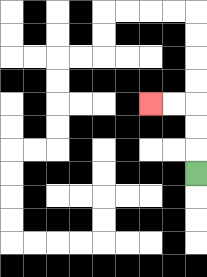{'start': '[8, 7]', 'end': '[6, 4]', 'path_directions': 'U,U,U,L,L', 'path_coordinates': '[[8, 7], [8, 6], [8, 5], [8, 4], [7, 4], [6, 4]]'}